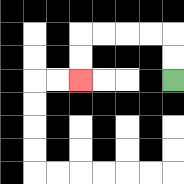{'start': '[7, 3]', 'end': '[3, 3]', 'path_directions': 'U,U,L,L,L,L,D,D', 'path_coordinates': '[[7, 3], [7, 2], [7, 1], [6, 1], [5, 1], [4, 1], [3, 1], [3, 2], [3, 3]]'}